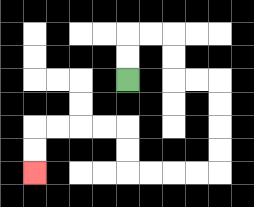{'start': '[5, 3]', 'end': '[1, 7]', 'path_directions': 'U,U,R,R,D,D,R,R,D,D,D,D,L,L,L,L,U,U,L,L,L,L,D,D', 'path_coordinates': '[[5, 3], [5, 2], [5, 1], [6, 1], [7, 1], [7, 2], [7, 3], [8, 3], [9, 3], [9, 4], [9, 5], [9, 6], [9, 7], [8, 7], [7, 7], [6, 7], [5, 7], [5, 6], [5, 5], [4, 5], [3, 5], [2, 5], [1, 5], [1, 6], [1, 7]]'}